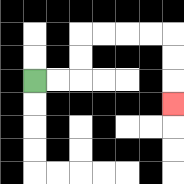{'start': '[1, 3]', 'end': '[7, 4]', 'path_directions': 'R,R,U,U,R,R,R,R,D,D,D', 'path_coordinates': '[[1, 3], [2, 3], [3, 3], [3, 2], [3, 1], [4, 1], [5, 1], [6, 1], [7, 1], [7, 2], [7, 3], [7, 4]]'}